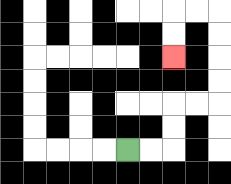{'start': '[5, 6]', 'end': '[7, 2]', 'path_directions': 'R,R,U,U,R,R,U,U,U,U,L,L,D,D', 'path_coordinates': '[[5, 6], [6, 6], [7, 6], [7, 5], [7, 4], [8, 4], [9, 4], [9, 3], [9, 2], [9, 1], [9, 0], [8, 0], [7, 0], [7, 1], [7, 2]]'}